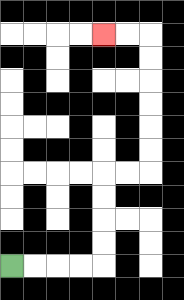{'start': '[0, 11]', 'end': '[4, 1]', 'path_directions': 'R,R,R,R,U,U,U,U,R,R,U,U,U,U,U,U,L,L', 'path_coordinates': '[[0, 11], [1, 11], [2, 11], [3, 11], [4, 11], [4, 10], [4, 9], [4, 8], [4, 7], [5, 7], [6, 7], [6, 6], [6, 5], [6, 4], [6, 3], [6, 2], [6, 1], [5, 1], [4, 1]]'}